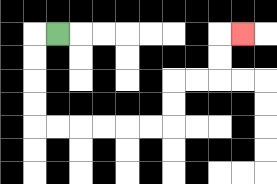{'start': '[2, 1]', 'end': '[10, 1]', 'path_directions': 'L,D,D,D,D,R,R,R,R,R,R,U,U,R,R,U,U,R', 'path_coordinates': '[[2, 1], [1, 1], [1, 2], [1, 3], [1, 4], [1, 5], [2, 5], [3, 5], [4, 5], [5, 5], [6, 5], [7, 5], [7, 4], [7, 3], [8, 3], [9, 3], [9, 2], [9, 1], [10, 1]]'}